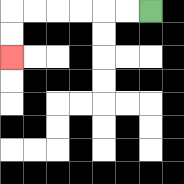{'start': '[6, 0]', 'end': '[0, 2]', 'path_directions': 'L,L,L,L,L,L,D,D', 'path_coordinates': '[[6, 0], [5, 0], [4, 0], [3, 0], [2, 0], [1, 0], [0, 0], [0, 1], [0, 2]]'}